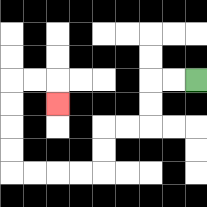{'start': '[8, 3]', 'end': '[2, 4]', 'path_directions': 'L,L,D,D,L,L,D,D,L,L,L,L,U,U,U,U,R,R,D', 'path_coordinates': '[[8, 3], [7, 3], [6, 3], [6, 4], [6, 5], [5, 5], [4, 5], [4, 6], [4, 7], [3, 7], [2, 7], [1, 7], [0, 7], [0, 6], [0, 5], [0, 4], [0, 3], [1, 3], [2, 3], [2, 4]]'}